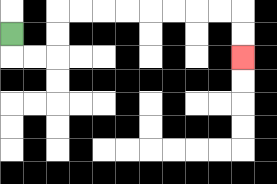{'start': '[0, 1]', 'end': '[10, 2]', 'path_directions': 'D,R,R,U,U,R,R,R,R,R,R,R,R,D,D', 'path_coordinates': '[[0, 1], [0, 2], [1, 2], [2, 2], [2, 1], [2, 0], [3, 0], [4, 0], [5, 0], [6, 0], [7, 0], [8, 0], [9, 0], [10, 0], [10, 1], [10, 2]]'}